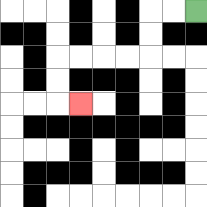{'start': '[8, 0]', 'end': '[3, 4]', 'path_directions': 'L,L,D,D,L,L,L,L,D,D,R', 'path_coordinates': '[[8, 0], [7, 0], [6, 0], [6, 1], [6, 2], [5, 2], [4, 2], [3, 2], [2, 2], [2, 3], [2, 4], [3, 4]]'}